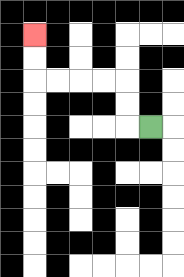{'start': '[6, 5]', 'end': '[1, 1]', 'path_directions': 'L,U,U,L,L,L,L,U,U', 'path_coordinates': '[[6, 5], [5, 5], [5, 4], [5, 3], [4, 3], [3, 3], [2, 3], [1, 3], [1, 2], [1, 1]]'}